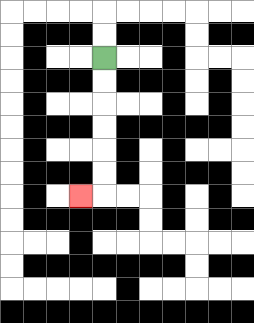{'start': '[4, 2]', 'end': '[3, 8]', 'path_directions': 'D,D,D,D,D,D,L', 'path_coordinates': '[[4, 2], [4, 3], [4, 4], [4, 5], [4, 6], [4, 7], [4, 8], [3, 8]]'}